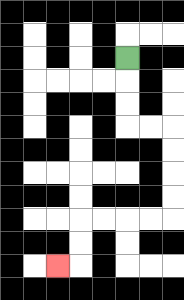{'start': '[5, 2]', 'end': '[2, 11]', 'path_directions': 'D,D,D,R,R,D,D,D,D,L,L,L,L,D,D,L', 'path_coordinates': '[[5, 2], [5, 3], [5, 4], [5, 5], [6, 5], [7, 5], [7, 6], [7, 7], [7, 8], [7, 9], [6, 9], [5, 9], [4, 9], [3, 9], [3, 10], [3, 11], [2, 11]]'}